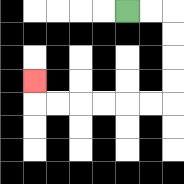{'start': '[5, 0]', 'end': '[1, 3]', 'path_directions': 'R,R,D,D,D,D,L,L,L,L,L,L,U', 'path_coordinates': '[[5, 0], [6, 0], [7, 0], [7, 1], [7, 2], [7, 3], [7, 4], [6, 4], [5, 4], [4, 4], [3, 4], [2, 4], [1, 4], [1, 3]]'}